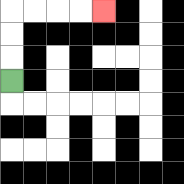{'start': '[0, 3]', 'end': '[4, 0]', 'path_directions': 'U,U,U,R,R,R,R', 'path_coordinates': '[[0, 3], [0, 2], [0, 1], [0, 0], [1, 0], [2, 0], [3, 0], [4, 0]]'}